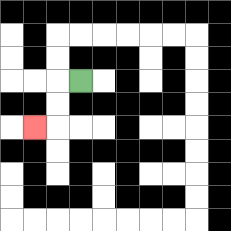{'start': '[3, 3]', 'end': '[1, 5]', 'path_directions': 'L,D,D,L', 'path_coordinates': '[[3, 3], [2, 3], [2, 4], [2, 5], [1, 5]]'}